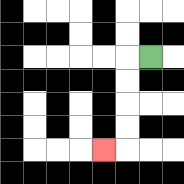{'start': '[6, 2]', 'end': '[4, 6]', 'path_directions': 'L,D,D,D,D,L', 'path_coordinates': '[[6, 2], [5, 2], [5, 3], [5, 4], [5, 5], [5, 6], [4, 6]]'}